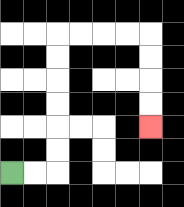{'start': '[0, 7]', 'end': '[6, 5]', 'path_directions': 'R,R,U,U,U,U,U,U,R,R,R,R,D,D,D,D', 'path_coordinates': '[[0, 7], [1, 7], [2, 7], [2, 6], [2, 5], [2, 4], [2, 3], [2, 2], [2, 1], [3, 1], [4, 1], [5, 1], [6, 1], [6, 2], [6, 3], [6, 4], [6, 5]]'}